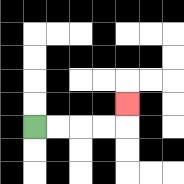{'start': '[1, 5]', 'end': '[5, 4]', 'path_directions': 'R,R,R,R,U', 'path_coordinates': '[[1, 5], [2, 5], [3, 5], [4, 5], [5, 5], [5, 4]]'}